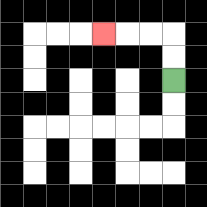{'start': '[7, 3]', 'end': '[4, 1]', 'path_directions': 'U,U,L,L,L', 'path_coordinates': '[[7, 3], [7, 2], [7, 1], [6, 1], [5, 1], [4, 1]]'}